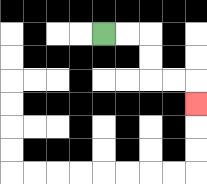{'start': '[4, 1]', 'end': '[8, 4]', 'path_directions': 'R,R,D,D,R,R,D', 'path_coordinates': '[[4, 1], [5, 1], [6, 1], [6, 2], [6, 3], [7, 3], [8, 3], [8, 4]]'}